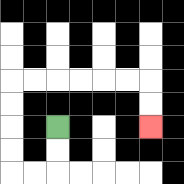{'start': '[2, 5]', 'end': '[6, 5]', 'path_directions': 'D,D,L,L,U,U,U,U,R,R,R,R,R,R,D,D', 'path_coordinates': '[[2, 5], [2, 6], [2, 7], [1, 7], [0, 7], [0, 6], [0, 5], [0, 4], [0, 3], [1, 3], [2, 3], [3, 3], [4, 3], [5, 3], [6, 3], [6, 4], [6, 5]]'}